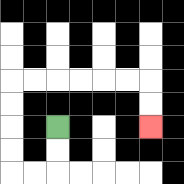{'start': '[2, 5]', 'end': '[6, 5]', 'path_directions': 'D,D,L,L,U,U,U,U,R,R,R,R,R,R,D,D', 'path_coordinates': '[[2, 5], [2, 6], [2, 7], [1, 7], [0, 7], [0, 6], [0, 5], [0, 4], [0, 3], [1, 3], [2, 3], [3, 3], [4, 3], [5, 3], [6, 3], [6, 4], [6, 5]]'}